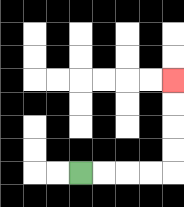{'start': '[3, 7]', 'end': '[7, 3]', 'path_directions': 'R,R,R,R,U,U,U,U', 'path_coordinates': '[[3, 7], [4, 7], [5, 7], [6, 7], [7, 7], [7, 6], [7, 5], [7, 4], [7, 3]]'}